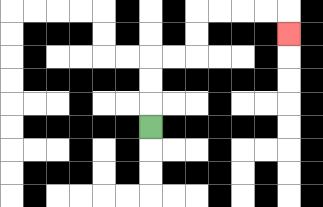{'start': '[6, 5]', 'end': '[12, 1]', 'path_directions': 'U,U,U,R,R,U,U,R,R,R,R,D', 'path_coordinates': '[[6, 5], [6, 4], [6, 3], [6, 2], [7, 2], [8, 2], [8, 1], [8, 0], [9, 0], [10, 0], [11, 0], [12, 0], [12, 1]]'}